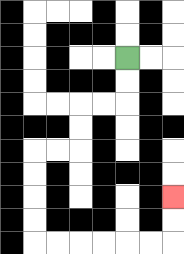{'start': '[5, 2]', 'end': '[7, 8]', 'path_directions': 'D,D,L,L,D,D,L,L,D,D,D,D,R,R,R,R,R,R,U,U', 'path_coordinates': '[[5, 2], [5, 3], [5, 4], [4, 4], [3, 4], [3, 5], [3, 6], [2, 6], [1, 6], [1, 7], [1, 8], [1, 9], [1, 10], [2, 10], [3, 10], [4, 10], [5, 10], [6, 10], [7, 10], [7, 9], [7, 8]]'}